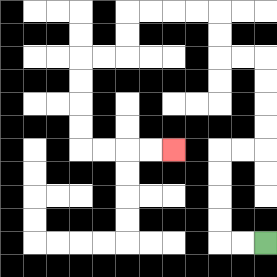{'start': '[11, 10]', 'end': '[7, 6]', 'path_directions': 'L,L,U,U,U,U,R,R,U,U,U,U,L,L,U,U,L,L,L,L,D,D,L,L,D,D,D,D,R,R,R,R', 'path_coordinates': '[[11, 10], [10, 10], [9, 10], [9, 9], [9, 8], [9, 7], [9, 6], [10, 6], [11, 6], [11, 5], [11, 4], [11, 3], [11, 2], [10, 2], [9, 2], [9, 1], [9, 0], [8, 0], [7, 0], [6, 0], [5, 0], [5, 1], [5, 2], [4, 2], [3, 2], [3, 3], [3, 4], [3, 5], [3, 6], [4, 6], [5, 6], [6, 6], [7, 6]]'}